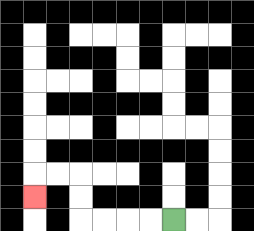{'start': '[7, 9]', 'end': '[1, 8]', 'path_directions': 'L,L,L,L,U,U,L,L,D', 'path_coordinates': '[[7, 9], [6, 9], [5, 9], [4, 9], [3, 9], [3, 8], [3, 7], [2, 7], [1, 7], [1, 8]]'}